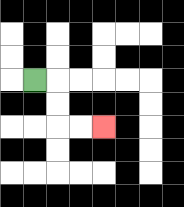{'start': '[1, 3]', 'end': '[4, 5]', 'path_directions': 'R,D,D,R,R', 'path_coordinates': '[[1, 3], [2, 3], [2, 4], [2, 5], [3, 5], [4, 5]]'}